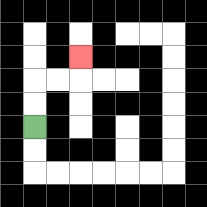{'start': '[1, 5]', 'end': '[3, 2]', 'path_directions': 'U,U,R,R,U', 'path_coordinates': '[[1, 5], [1, 4], [1, 3], [2, 3], [3, 3], [3, 2]]'}